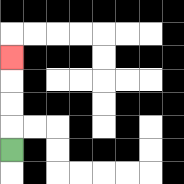{'start': '[0, 6]', 'end': '[0, 2]', 'path_directions': 'U,U,U,U', 'path_coordinates': '[[0, 6], [0, 5], [0, 4], [0, 3], [0, 2]]'}